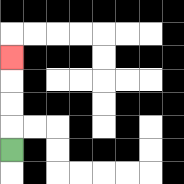{'start': '[0, 6]', 'end': '[0, 2]', 'path_directions': 'U,U,U,U', 'path_coordinates': '[[0, 6], [0, 5], [0, 4], [0, 3], [0, 2]]'}